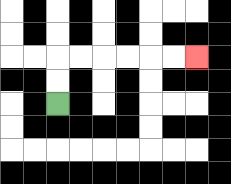{'start': '[2, 4]', 'end': '[8, 2]', 'path_directions': 'U,U,R,R,R,R,R,R', 'path_coordinates': '[[2, 4], [2, 3], [2, 2], [3, 2], [4, 2], [5, 2], [6, 2], [7, 2], [8, 2]]'}